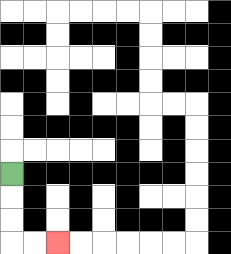{'start': '[0, 7]', 'end': '[2, 10]', 'path_directions': 'D,D,D,R,R', 'path_coordinates': '[[0, 7], [0, 8], [0, 9], [0, 10], [1, 10], [2, 10]]'}